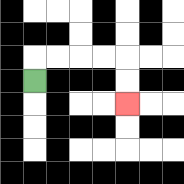{'start': '[1, 3]', 'end': '[5, 4]', 'path_directions': 'U,R,R,R,R,D,D', 'path_coordinates': '[[1, 3], [1, 2], [2, 2], [3, 2], [4, 2], [5, 2], [5, 3], [5, 4]]'}